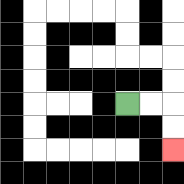{'start': '[5, 4]', 'end': '[7, 6]', 'path_directions': 'R,R,D,D', 'path_coordinates': '[[5, 4], [6, 4], [7, 4], [7, 5], [7, 6]]'}